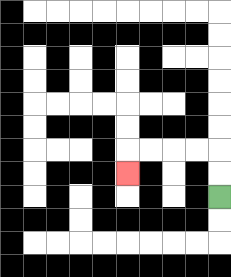{'start': '[9, 8]', 'end': '[5, 7]', 'path_directions': 'U,U,L,L,L,L,D', 'path_coordinates': '[[9, 8], [9, 7], [9, 6], [8, 6], [7, 6], [6, 6], [5, 6], [5, 7]]'}